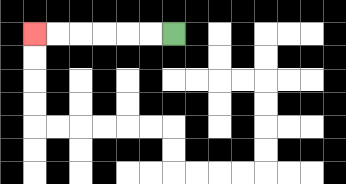{'start': '[7, 1]', 'end': '[1, 1]', 'path_directions': 'L,L,L,L,L,L', 'path_coordinates': '[[7, 1], [6, 1], [5, 1], [4, 1], [3, 1], [2, 1], [1, 1]]'}